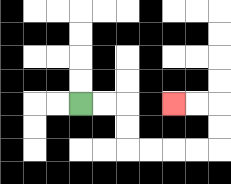{'start': '[3, 4]', 'end': '[7, 4]', 'path_directions': 'R,R,D,D,R,R,R,R,U,U,L,L', 'path_coordinates': '[[3, 4], [4, 4], [5, 4], [5, 5], [5, 6], [6, 6], [7, 6], [8, 6], [9, 6], [9, 5], [9, 4], [8, 4], [7, 4]]'}